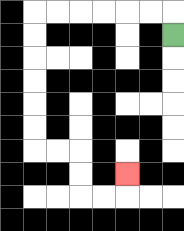{'start': '[7, 1]', 'end': '[5, 7]', 'path_directions': 'U,L,L,L,L,L,L,D,D,D,D,D,D,R,R,D,D,R,R,U', 'path_coordinates': '[[7, 1], [7, 0], [6, 0], [5, 0], [4, 0], [3, 0], [2, 0], [1, 0], [1, 1], [1, 2], [1, 3], [1, 4], [1, 5], [1, 6], [2, 6], [3, 6], [3, 7], [3, 8], [4, 8], [5, 8], [5, 7]]'}